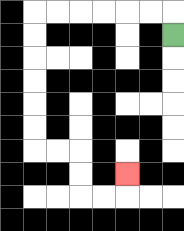{'start': '[7, 1]', 'end': '[5, 7]', 'path_directions': 'U,L,L,L,L,L,L,D,D,D,D,D,D,R,R,D,D,R,R,U', 'path_coordinates': '[[7, 1], [7, 0], [6, 0], [5, 0], [4, 0], [3, 0], [2, 0], [1, 0], [1, 1], [1, 2], [1, 3], [1, 4], [1, 5], [1, 6], [2, 6], [3, 6], [3, 7], [3, 8], [4, 8], [5, 8], [5, 7]]'}